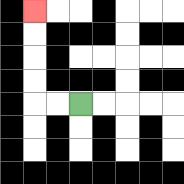{'start': '[3, 4]', 'end': '[1, 0]', 'path_directions': 'L,L,U,U,U,U', 'path_coordinates': '[[3, 4], [2, 4], [1, 4], [1, 3], [1, 2], [1, 1], [1, 0]]'}